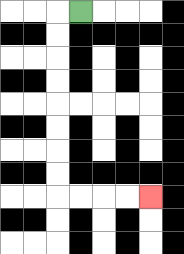{'start': '[3, 0]', 'end': '[6, 8]', 'path_directions': 'L,D,D,D,D,D,D,D,D,R,R,R,R', 'path_coordinates': '[[3, 0], [2, 0], [2, 1], [2, 2], [2, 3], [2, 4], [2, 5], [2, 6], [2, 7], [2, 8], [3, 8], [4, 8], [5, 8], [6, 8]]'}